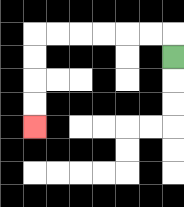{'start': '[7, 2]', 'end': '[1, 5]', 'path_directions': 'U,L,L,L,L,L,L,D,D,D,D', 'path_coordinates': '[[7, 2], [7, 1], [6, 1], [5, 1], [4, 1], [3, 1], [2, 1], [1, 1], [1, 2], [1, 3], [1, 4], [1, 5]]'}